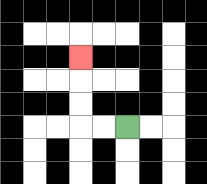{'start': '[5, 5]', 'end': '[3, 2]', 'path_directions': 'L,L,U,U,U', 'path_coordinates': '[[5, 5], [4, 5], [3, 5], [3, 4], [3, 3], [3, 2]]'}